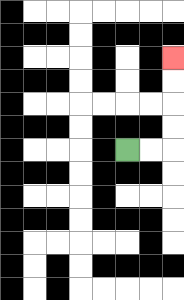{'start': '[5, 6]', 'end': '[7, 2]', 'path_directions': 'R,R,U,U,U,U', 'path_coordinates': '[[5, 6], [6, 6], [7, 6], [7, 5], [7, 4], [7, 3], [7, 2]]'}